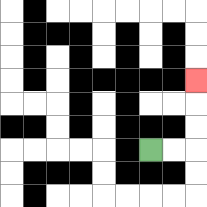{'start': '[6, 6]', 'end': '[8, 3]', 'path_directions': 'R,R,U,U,U', 'path_coordinates': '[[6, 6], [7, 6], [8, 6], [8, 5], [8, 4], [8, 3]]'}